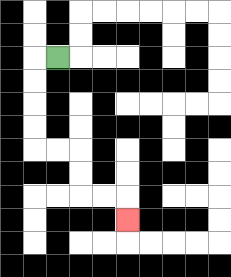{'start': '[2, 2]', 'end': '[5, 9]', 'path_directions': 'L,D,D,D,D,R,R,D,D,R,R,D', 'path_coordinates': '[[2, 2], [1, 2], [1, 3], [1, 4], [1, 5], [1, 6], [2, 6], [3, 6], [3, 7], [3, 8], [4, 8], [5, 8], [5, 9]]'}